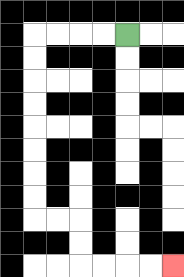{'start': '[5, 1]', 'end': '[7, 11]', 'path_directions': 'L,L,L,L,D,D,D,D,D,D,D,D,R,R,D,D,R,R,R,R', 'path_coordinates': '[[5, 1], [4, 1], [3, 1], [2, 1], [1, 1], [1, 2], [1, 3], [1, 4], [1, 5], [1, 6], [1, 7], [1, 8], [1, 9], [2, 9], [3, 9], [3, 10], [3, 11], [4, 11], [5, 11], [6, 11], [7, 11]]'}